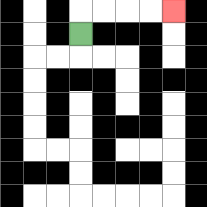{'start': '[3, 1]', 'end': '[7, 0]', 'path_directions': 'U,R,R,R,R', 'path_coordinates': '[[3, 1], [3, 0], [4, 0], [5, 0], [6, 0], [7, 0]]'}